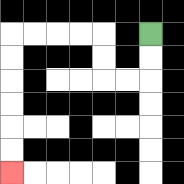{'start': '[6, 1]', 'end': '[0, 7]', 'path_directions': 'D,D,L,L,U,U,L,L,L,L,D,D,D,D,D,D', 'path_coordinates': '[[6, 1], [6, 2], [6, 3], [5, 3], [4, 3], [4, 2], [4, 1], [3, 1], [2, 1], [1, 1], [0, 1], [0, 2], [0, 3], [0, 4], [0, 5], [0, 6], [0, 7]]'}